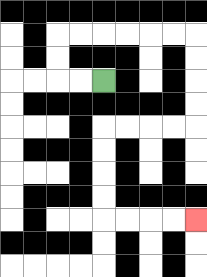{'start': '[4, 3]', 'end': '[8, 9]', 'path_directions': 'L,L,U,U,R,R,R,R,R,R,D,D,D,D,L,L,L,L,D,D,D,D,R,R,R,R', 'path_coordinates': '[[4, 3], [3, 3], [2, 3], [2, 2], [2, 1], [3, 1], [4, 1], [5, 1], [6, 1], [7, 1], [8, 1], [8, 2], [8, 3], [8, 4], [8, 5], [7, 5], [6, 5], [5, 5], [4, 5], [4, 6], [4, 7], [4, 8], [4, 9], [5, 9], [6, 9], [7, 9], [8, 9]]'}